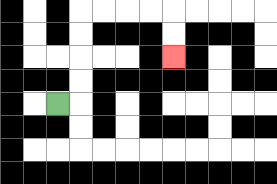{'start': '[2, 4]', 'end': '[7, 2]', 'path_directions': 'R,U,U,U,U,R,R,R,R,D,D', 'path_coordinates': '[[2, 4], [3, 4], [3, 3], [3, 2], [3, 1], [3, 0], [4, 0], [5, 0], [6, 0], [7, 0], [7, 1], [7, 2]]'}